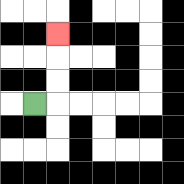{'start': '[1, 4]', 'end': '[2, 1]', 'path_directions': 'R,U,U,U', 'path_coordinates': '[[1, 4], [2, 4], [2, 3], [2, 2], [2, 1]]'}